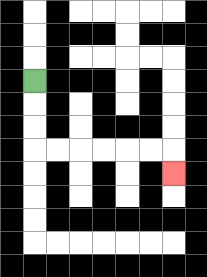{'start': '[1, 3]', 'end': '[7, 7]', 'path_directions': 'D,D,D,R,R,R,R,R,R,D', 'path_coordinates': '[[1, 3], [1, 4], [1, 5], [1, 6], [2, 6], [3, 6], [4, 6], [5, 6], [6, 6], [7, 6], [7, 7]]'}